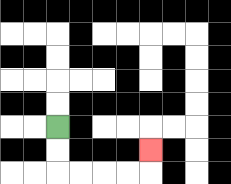{'start': '[2, 5]', 'end': '[6, 6]', 'path_directions': 'D,D,R,R,R,R,U', 'path_coordinates': '[[2, 5], [2, 6], [2, 7], [3, 7], [4, 7], [5, 7], [6, 7], [6, 6]]'}